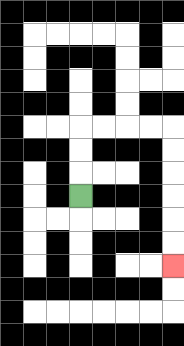{'start': '[3, 8]', 'end': '[7, 11]', 'path_directions': 'U,U,U,R,R,R,R,D,D,D,D,D,D', 'path_coordinates': '[[3, 8], [3, 7], [3, 6], [3, 5], [4, 5], [5, 5], [6, 5], [7, 5], [7, 6], [7, 7], [7, 8], [7, 9], [7, 10], [7, 11]]'}